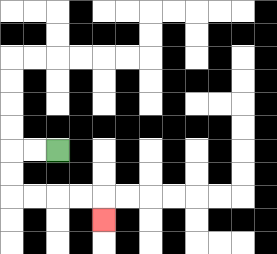{'start': '[2, 6]', 'end': '[4, 9]', 'path_directions': 'L,L,D,D,R,R,R,R,D', 'path_coordinates': '[[2, 6], [1, 6], [0, 6], [0, 7], [0, 8], [1, 8], [2, 8], [3, 8], [4, 8], [4, 9]]'}